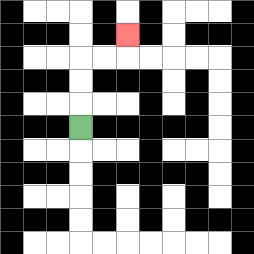{'start': '[3, 5]', 'end': '[5, 1]', 'path_directions': 'U,U,U,R,R,U', 'path_coordinates': '[[3, 5], [3, 4], [3, 3], [3, 2], [4, 2], [5, 2], [5, 1]]'}